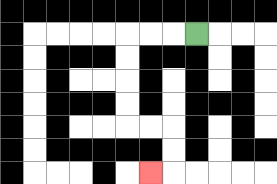{'start': '[8, 1]', 'end': '[6, 7]', 'path_directions': 'L,L,L,D,D,D,D,R,R,D,D,L', 'path_coordinates': '[[8, 1], [7, 1], [6, 1], [5, 1], [5, 2], [5, 3], [5, 4], [5, 5], [6, 5], [7, 5], [7, 6], [7, 7], [6, 7]]'}